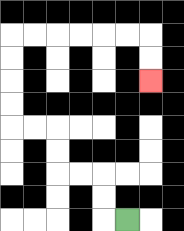{'start': '[5, 9]', 'end': '[6, 3]', 'path_directions': 'L,U,U,L,L,U,U,L,L,U,U,U,U,R,R,R,R,R,R,D,D', 'path_coordinates': '[[5, 9], [4, 9], [4, 8], [4, 7], [3, 7], [2, 7], [2, 6], [2, 5], [1, 5], [0, 5], [0, 4], [0, 3], [0, 2], [0, 1], [1, 1], [2, 1], [3, 1], [4, 1], [5, 1], [6, 1], [6, 2], [6, 3]]'}